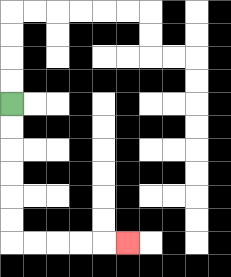{'start': '[0, 4]', 'end': '[5, 10]', 'path_directions': 'D,D,D,D,D,D,R,R,R,R,R', 'path_coordinates': '[[0, 4], [0, 5], [0, 6], [0, 7], [0, 8], [0, 9], [0, 10], [1, 10], [2, 10], [3, 10], [4, 10], [5, 10]]'}